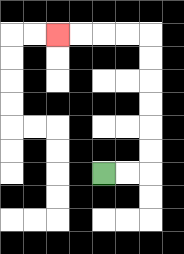{'start': '[4, 7]', 'end': '[2, 1]', 'path_directions': 'R,R,U,U,U,U,U,U,L,L,L,L', 'path_coordinates': '[[4, 7], [5, 7], [6, 7], [6, 6], [6, 5], [6, 4], [6, 3], [6, 2], [6, 1], [5, 1], [4, 1], [3, 1], [2, 1]]'}